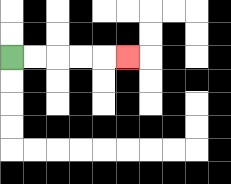{'start': '[0, 2]', 'end': '[5, 2]', 'path_directions': 'R,R,R,R,R', 'path_coordinates': '[[0, 2], [1, 2], [2, 2], [3, 2], [4, 2], [5, 2]]'}